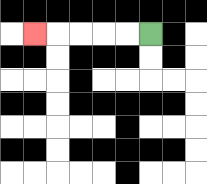{'start': '[6, 1]', 'end': '[1, 1]', 'path_directions': 'L,L,L,L,L', 'path_coordinates': '[[6, 1], [5, 1], [4, 1], [3, 1], [2, 1], [1, 1]]'}